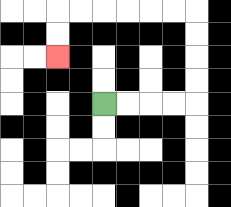{'start': '[4, 4]', 'end': '[2, 2]', 'path_directions': 'R,R,R,R,U,U,U,U,L,L,L,L,L,L,D,D', 'path_coordinates': '[[4, 4], [5, 4], [6, 4], [7, 4], [8, 4], [8, 3], [8, 2], [8, 1], [8, 0], [7, 0], [6, 0], [5, 0], [4, 0], [3, 0], [2, 0], [2, 1], [2, 2]]'}